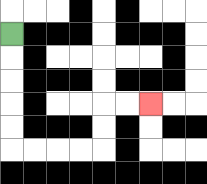{'start': '[0, 1]', 'end': '[6, 4]', 'path_directions': 'D,D,D,D,D,R,R,R,R,U,U,R,R', 'path_coordinates': '[[0, 1], [0, 2], [0, 3], [0, 4], [0, 5], [0, 6], [1, 6], [2, 6], [3, 6], [4, 6], [4, 5], [4, 4], [5, 4], [6, 4]]'}